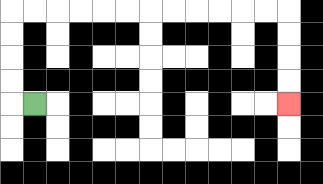{'start': '[1, 4]', 'end': '[12, 4]', 'path_directions': 'L,U,U,U,U,R,R,R,R,R,R,R,R,R,R,R,R,D,D,D,D', 'path_coordinates': '[[1, 4], [0, 4], [0, 3], [0, 2], [0, 1], [0, 0], [1, 0], [2, 0], [3, 0], [4, 0], [5, 0], [6, 0], [7, 0], [8, 0], [9, 0], [10, 0], [11, 0], [12, 0], [12, 1], [12, 2], [12, 3], [12, 4]]'}